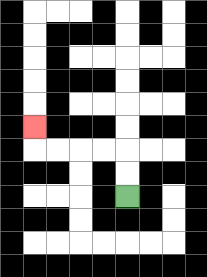{'start': '[5, 8]', 'end': '[1, 5]', 'path_directions': 'U,U,L,L,L,L,U', 'path_coordinates': '[[5, 8], [5, 7], [5, 6], [4, 6], [3, 6], [2, 6], [1, 6], [1, 5]]'}